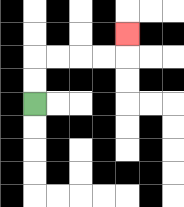{'start': '[1, 4]', 'end': '[5, 1]', 'path_directions': 'U,U,R,R,R,R,U', 'path_coordinates': '[[1, 4], [1, 3], [1, 2], [2, 2], [3, 2], [4, 2], [5, 2], [5, 1]]'}